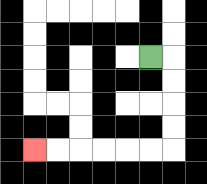{'start': '[6, 2]', 'end': '[1, 6]', 'path_directions': 'R,D,D,D,D,L,L,L,L,L,L', 'path_coordinates': '[[6, 2], [7, 2], [7, 3], [7, 4], [7, 5], [7, 6], [6, 6], [5, 6], [4, 6], [3, 6], [2, 6], [1, 6]]'}